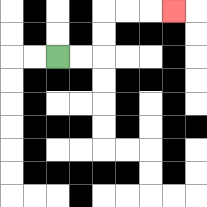{'start': '[2, 2]', 'end': '[7, 0]', 'path_directions': 'R,R,U,U,R,R,R', 'path_coordinates': '[[2, 2], [3, 2], [4, 2], [4, 1], [4, 0], [5, 0], [6, 0], [7, 0]]'}